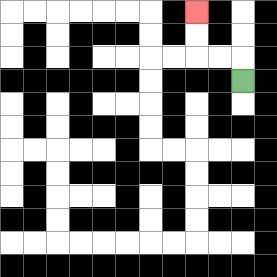{'start': '[10, 3]', 'end': '[8, 0]', 'path_directions': 'U,L,L,U,U', 'path_coordinates': '[[10, 3], [10, 2], [9, 2], [8, 2], [8, 1], [8, 0]]'}